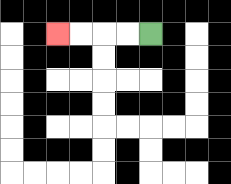{'start': '[6, 1]', 'end': '[2, 1]', 'path_directions': 'L,L,L,L', 'path_coordinates': '[[6, 1], [5, 1], [4, 1], [3, 1], [2, 1]]'}